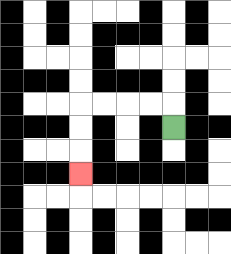{'start': '[7, 5]', 'end': '[3, 7]', 'path_directions': 'U,L,L,L,L,D,D,D', 'path_coordinates': '[[7, 5], [7, 4], [6, 4], [5, 4], [4, 4], [3, 4], [3, 5], [3, 6], [3, 7]]'}